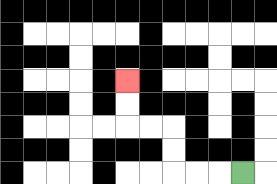{'start': '[10, 7]', 'end': '[5, 3]', 'path_directions': 'L,L,L,U,U,L,L,U,U', 'path_coordinates': '[[10, 7], [9, 7], [8, 7], [7, 7], [7, 6], [7, 5], [6, 5], [5, 5], [5, 4], [5, 3]]'}